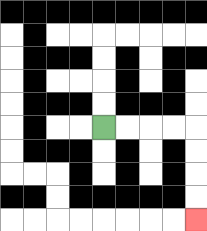{'start': '[4, 5]', 'end': '[8, 9]', 'path_directions': 'R,R,R,R,D,D,D,D', 'path_coordinates': '[[4, 5], [5, 5], [6, 5], [7, 5], [8, 5], [8, 6], [8, 7], [8, 8], [8, 9]]'}